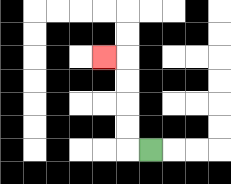{'start': '[6, 6]', 'end': '[4, 2]', 'path_directions': 'L,U,U,U,U,L', 'path_coordinates': '[[6, 6], [5, 6], [5, 5], [5, 4], [5, 3], [5, 2], [4, 2]]'}